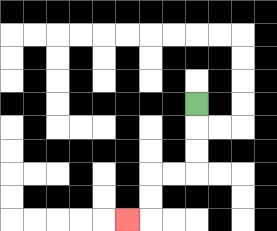{'start': '[8, 4]', 'end': '[5, 9]', 'path_directions': 'D,D,D,L,L,D,D,L', 'path_coordinates': '[[8, 4], [8, 5], [8, 6], [8, 7], [7, 7], [6, 7], [6, 8], [6, 9], [5, 9]]'}